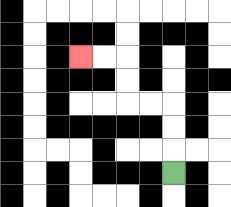{'start': '[7, 7]', 'end': '[3, 2]', 'path_directions': 'U,U,U,L,L,U,U,L,L', 'path_coordinates': '[[7, 7], [7, 6], [7, 5], [7, 4], [6, 4], [5, 4], [5, 3], [5, 2], [4, 2], [3, 2]]'}